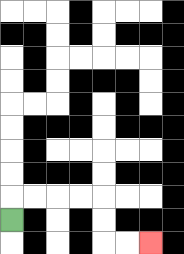{'start': '[0, 9]', 'end': '[6, 10]', 'path_directions': 'U,R,R,R,R,D,D,R,R', 'path_coordinates': '[[0, 9], [0, 8], [1, 8], [2, 8], [3, 8], [4, 8], [4, 9], [4, 10], [5, 10], [6, 10]]'}